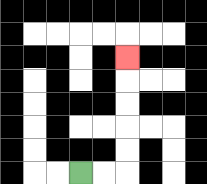{'start': '[3, 7]', 'end': '[5, 2]', 'path_directions': 'R,R,U,U,U,U,U', 'path_coordinates': '[[3, 7], [4, 7], [5, 7], [5, 6], [5, 5], [5, 4], [5, 3], [5, 2]]'}